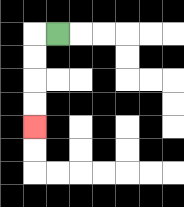{'start': '[2, 1]', 'end': '[1, 5]', 'path_directions': 'L,D,D,D,D', 'path_coordinates': '[[2, 1], [1, 1], [1, 2], [1, 3], [1, 4], [1, 5]]'}